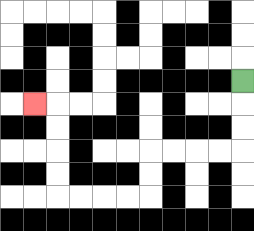{'start': '[10, 3]', 'end': '[1, 4]', 'path_directions': 'D,D,D,L,L,L,L,D,D,L,L,L,L,U,U,U,U,L', 'path_coordinates': '[[10, 3], [10, 4], [10, 5], [10, 6], [9, 6], [8, 6], [7, 6], [6, 6], [6, 7], [6, 8], [5, 8], [4, 8], [3, 8], [2, 8], [2, 7], [2, 6], [2, 5], [2, 4], [1, 4]]'}